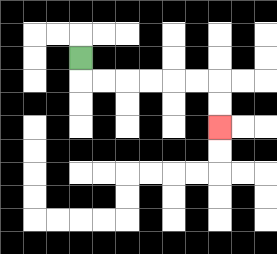{'start': '[3, 2]', 'end': '[9, 5]', 'path_directions': 'D,R,R,R,R,R,R,D,D', 'path_coordinates': '[[3, 2], [3, 3], [4, 3], [5, 3], [6, 3], [7, 3], [8, 3], [9, 3], [9, 4], [9, 5]]'}